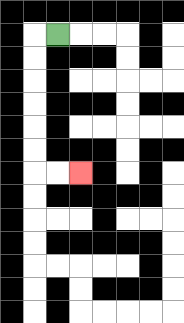{'start': '[2, 1]', 'end': '[3, 7]', 'path_directions': 'L,D,D,D,D,D,D,R,R', 'path_coordinates': '[[2, 1], [1, 1], [1, 2], [1, 3], [1, 4], [1, 5], [1, 6], [1, 7], [2, 7], [3, 7]]'}